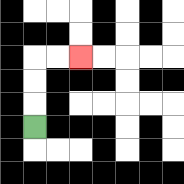{'start': '[1, 5]', 'end': '[3, 2]', 'path_directions': 'U,U,U,R,R', 'path_coordinates': '[[1, 5], [1, 4], [1, 3], [1, 2], [2, 2], [3, 2]]'}